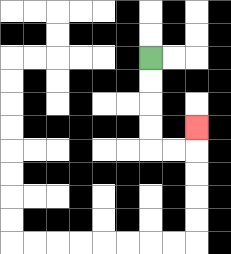{'start': '[6, 2]', 'end': '[8, 5]', 'path_directions': 'D,D,D,D,R,R,U', 'path_coordinates': '[[6, 2], [6, 3], [6, 4], [6, 5], [6, 6], [7, 6], [8, 6], [8, 5]]'}